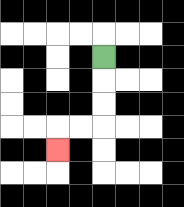{'start': '[4, 2]', 'end': '[2, 6]', 'path_directions': 'D,D,D,L,L,D', 'path_coordinates': '[[4, 2], [4, 3], [4, 4], [4, 5], [3, 5], [2, 5], [2, 6]]'}